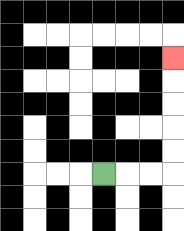{'start': '[4, 7]', 'end': '[7, 2]', 'path_directions': 'R,R,R,U,U,U,U,U', 'path_coordinates': '[[4, 7], [5, 7], [6, 7], [7, 7], [7, 6], [7, 5], [7, 4], [7, 3], [7, 2]]'}